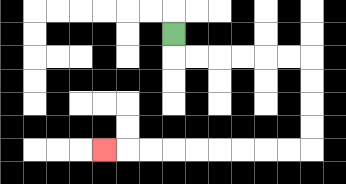{'start': '[7, 1]', 'end': '[4, 6]', 'path_directions': 'D,R,R,R,R,R,R,D,D,D,D,L,L,L,L,L,L,L,L,L', 'path_coordinates': '[[7, 1], [7, 2], [8, 2], [9, 2], [10, 2], [11, 2], [12, 2], [13, 2], [13, 3], [13, 4], [13, 5], [13, 6], [12, 6], [11, 6], [10, 6], [9, 6], [8, 6], [7, 6], [6, 6], [5, 6], [4, 6]]'}